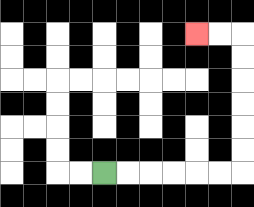{'start': '[4, 7]', 'end': '[8, 1]', 'path_directions': 'R,R,R,R,R,R,U,U,U,U,U,U,L,L', 'path_coordinates': '[[4, 7], [5, 7], [6, 7], [7, 7], [8, 7], [9, 7], [10, 7], [10, 6], [10, 5], [10, 4], [10, 3], [10, 2], [10, 1], [9, 1], [8, 1]]'}